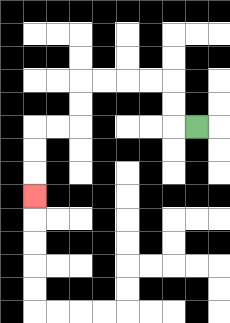{'start': '[8, 5]', 'end': '[1, 8]', 'path_directions': 'L,U,U,L,L,L,L,D,D,L,L,D,D,D', 'path_coordinates': '[[8, 5], [7, 5], [7, 4], [7, 3], [6, 3], [5, 3], [4, 3], [3, 3], [3, 4], [3, 5], [2, 5], [1, 5], [1, 6], [1, 7], [1, 8]]'}